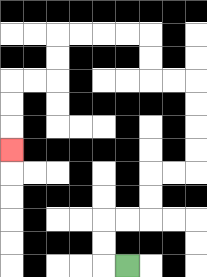{'start': '[5, 11]', 'end': '[0, 6]', 'path_directions': 'L,U,U,R,R,U,U,R,R,U,U,U,U,L,L,U,U,L,L,L,L,D,D,L,L,D,D,D', 'path_coordinates': '[[5, 11], [4, 11], [4, 10], [4, 9], [5, 9], [6, 9], [6, 8], [6, 7], [7, 7], [8, 7], [8, 6], [8, 5], [8, 4], [8, 3], [7, 3], [6, 3], [6, 2], [6, 1], [5, 1], [4, 1], [3, 1], [2, 1], [2, 2], [2, 3], [1, 3], [0, 3], [0, 4], [0, 5], [0, 6]]'}